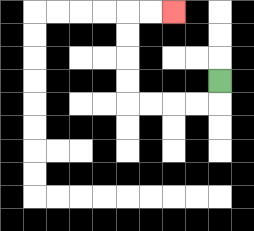{'start': '[9, 3]', 'end': '[7, 0]', 'path_directions': 'D,L,L,L,L,U,U,U,U,R,R', 'path_coordinates': '[[9, 3], [9, 4], [8, 4], [7, 4], [6, 4], [5, 4], [5, 3], [5, 2], [5, 1], [5, 0], [6, 0], [7, 0]]'}